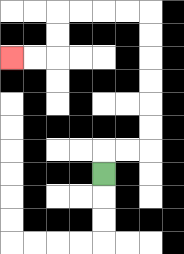{'start': '[4, 7]', 'end': '[0, 2]', 'path_directions': 'U,R,R,U,U,U,U,U,U,L,L,L,L,D,D,L,L', 'path_coordinates': '[[4, 7], [4, 6], [5, 6], [6, 6], [6, 5], [6, 4], [6, 3], [6, 2], [6, 1], [6, 0], [5, 0], [4, 0], [3, 0], [2, 0], [2, 1], [2, 2], [1, 2], [0, 2]]'}